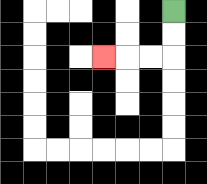{'start': '[7, 0]', 'end': '[4, 2]', 'path_directions': 'D,D,L,L,L', 'path_coordinates': '[[7, 0], [7, 1], [7, 2], [6, 2], [5, 2], [4, 2]]'}